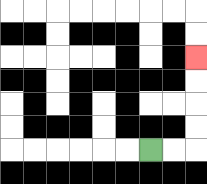{'start': '[6, 6]', 'end': '[8, 2]', 'path_directions': 'R,R,U,U,U,U', 'path_coordinates': '[[6, 6], [7, 6], [8, 6], [8, 5], [8, 4], [8, 3], [8, 2]]'}